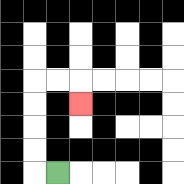{'start': '[2, 7]', 'end': '[3, 4]', 'path_directions': 'L,U,U,U,U,R,R,D', 'path_coordinates': '[[2, 7], [1, 7], [1, 6], [1, 5], [1, 4], [1, 3], [2, 3], [3, 3], [3, 4]]'}